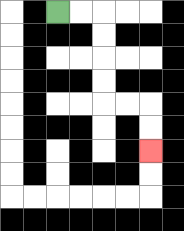{'start': '[2, 0]', 'end': '[6, 6]', 'path_directions': 'R,R,D,D,D,D,R,R,D,D', 'path_coordinates': '[[2, 0], [3, 0], [4, 0], [4, 1], [4, 2], [4, 3], [4, 4], [5, 4], [6, 4], [6, 5], [6, 6]]'}